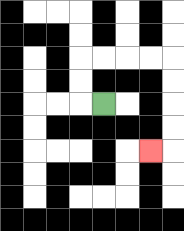{'start': '[4, 4]', 'end': '[6, 6]', 'path_directions': 'L,U,U,R,R,R,R,D,D,D,D,L', 'path_coordinates': '[[4, 4], [3, 4], [3, 3], [3, 2], [4, 2], [5, 2], [6, 2], [7, 2], [7, 3], [7, 4], [7, 5], [7, 6], [6, 6]]'}